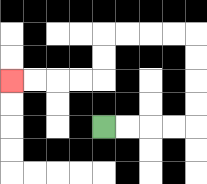{'start': '[4, 5]', 'end': '[0, 3]', 'path_directions': 'R,R,R,R,U,U,U,U,L,L,L,L,D,D,L,L,L,L', 'path_coordinates': '[[4, 5], [5, 5], [6, 5], [7, 5], [8, 5], [8, 4], [8, 3], [8, 2], [8, 1], [7, 1], [6, 1], [5, 1], [4, 1], [4, 2], [4, 3], [3, 3], [2, 3], [1, 3], [0, 3]]'}